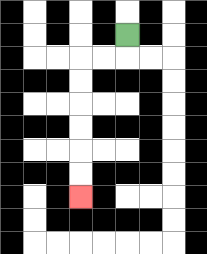{'start': '[5, 1]', 'end': '[3, 8]', 'path_directions': 'D,L,L,D,D,D,D,D,D', 'path_coordinates': '[[5, 1], [5, 2], [4, 2], [3, 2], [3, 3], [3, 4], [3, 5], [3, 6], [3, 7], [3, 8]]'}